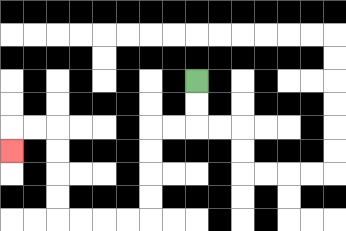{'start': '[8, 3]', 'end': '[0, 6]', 'path_directions': 'D,D,L,L,D,D,D,D,L,L,L,L,U,U,U,U,L,L,D', 'path_coordinates': '[[8, 3], [8, 4], [8, 5], [7, 5], [6, 5], [6, 6], [6, 7], [6, 8], [6, 9], [5, 9], [4, 9], [3, 9], [2, 9], [2, 8], [2, 7], [2, 6], [2, 5], [1, 5], [0, 5], [0, 6]]'}